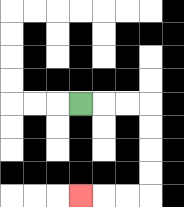{'start': '[3, 4]', 'end': '[3, 8]', 'path_directions': 'R,R,R,D,D,D,D,L,L,L', 'path_coordinates': '[[3, 4], [4, 4], [5, 4], [6, 4], [6, 5], [6, 6], [6, 7], [6, 8], [5, 8], [4, 8], [3, 8]]'}